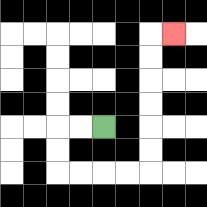{'start': '[4, 5]', 'end': '[7, 1]', 'path_directions': 'L,L,D,D,R,R,R,R,U,U,U,U,U,U,R', 'path_coordinates': '[[4, 5], [3, 5], [2, 5], [2, 6], [2, 7], [3, 7], [4, 7], [5, 7], [6, 7], [6, 6], [6, 5], [6, 4], [6, 3], [6, 2], [6, 1], [7, 1]]'}